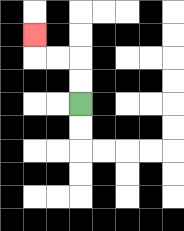{'start': '[3, 4]', 'end': '[1, 1]', 'path_directions': 'U,U,L,L,U', 'path_coordinates': '[[3, 4], [3, 3], [3, 2], [2, 2], [1, 2], [1, 1]]'}